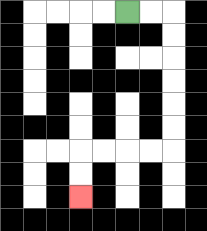{'start': '[5, 0]', 'end': '[3, 8]', 'path_directions': 'R,R,D,D,D,D,D,D,L,L,L,L,D,D', 'path_coordinates': '[[5, 0], [6, 0], [7, 0], [7, 1], [7, 2], [7, 3], [7, 4], [7, 5], [7, 6], [6, 6], [5, 6], [4, 6], [3, 6], [3, 7], [3, 8]]'}